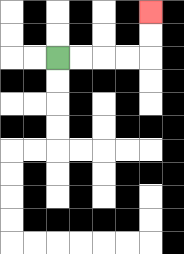{'start': '[2, 2]', 'end': '[6, 0]', 'path_directions': 'R,R,R,R,U,U', 'path_coordinates': '[[2, 2], [3, 2], [4, 2], [5, 2], [6, 2], [6, 1], [6, 0]]'}